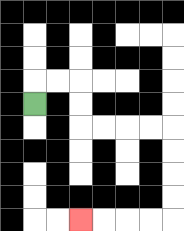{'start': '[1, 4]', 'end': '[3, 9]', 'path_directions': 'U,R,R,D,D,R,R,R,R,D,D,D,D,L,L,L,L', 'path_coordinates': '[[1, 4], [1, 3], [2, 3], [3, 3], [3, 4], [3, 5], [4, 5], [5, 5], [6, 5], [7, 5], [7, 6], [7, 7], [7, 8], [7, 9], [6, 9], [5, 9], [4, 9], [3, 9]]'}